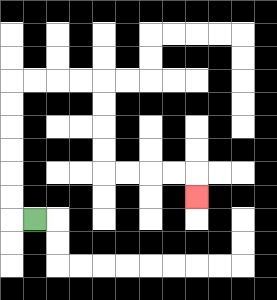{'start': '[1, 9]', 'end': '[8, 8]', 'path_directions': 'L,U,U,U,U,U,U,R,R,R,R,D,D,D,D,R,R,R,R,D', 'path_coordinates': '[[1, 9], [0, 9], [0, 8], [0, 7], [0, 6], [0, 5], [0, 4], [0, 3], [1, 3], [2, 3], [3, 3], [4, 3], [4, 4], [4, 5], [4, 6], [4, 7], [5, 7], [6, 7], [7, 7], [8, 7], [8, 8]]'}